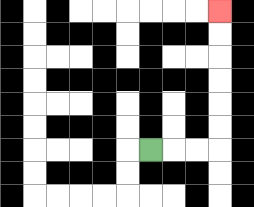{'start': '[6, 6]', 'end': '[9, 0]', 'path_directions': 'R,R,R,U,U,U,U,U,U', 'path_coordinates': '[[6, 6], [7, 6], [8, 6], [9, 6], [9, 5], [9, 4], [9, 3], [9, 2], [9, 1], [9, 0]]'}